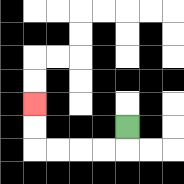{'start': '[5, 5]', 'end': '[1, 4]', 'path_directions': 'D,L,L,L,L,U,U', 'path_coordinates': '[[5, 5], [5, 6], [4, 6], [3, 6], [2, 6], [1, 6], [1, 5], [1, 4]]'}